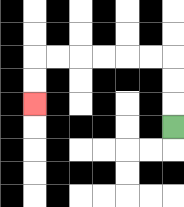{'start': '[7, 5]', 'end': '[1, 4]', 'path_directions': 'U,U,U,L,L,L,L,L,L,D,D', 'path_coordinates': '[[7, 5], [7, 4], [7, 3], [7, 2], [6, 2], [5, 2], [4, 2], [3, 2], [2, 2], [1, 2], [1, 3], [1, 4]]'}